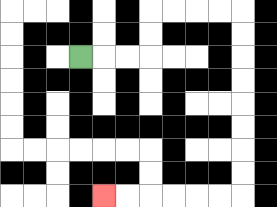{'start': '[3, 2]', 'end': '[4, 8]', 'path_directions': 'R,R,R,U,U,R,R,R,R,D,D,D,D,D,D,D,D,L,L,L,L,L,L', 'path_coordinates': '[[3, 2], [4, 2], [5, 2], [6, 2], [6, 1], [6, 0], [7, 0], [8, 0], [9, 0], [10, 0], [10, 1], [10, 2], [10, 3], [10, 4], [10, 5], [10, 6], [10, 7], [10, 8], [9, 8], [8, 8], [7, 8], [6, 8], [5, 8], [4, 8]]'}